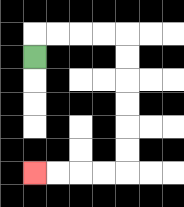{'start': '[1, 2]', 'end': '[1, 7]', 'path_directions': 'U,R,R,R,R,D,D,D,D,D,D,L,L,L,L', 'path_coordinates': '[[1, 2], [1, 1], [2, 1], [3, 1], [4, 1], [5, 1], [5, 2], [5, 3], [5, 4], [5, 5], [5, 6], [5, 7], [4, 7], [3, 7], [2, 7], [1, 7]]'}